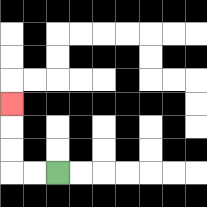{'start': '[2, 7]', 'end': '[0, 4]', 'path_directions': 'L,L,U,U,U', 'path_coordinates': '[[2, 7], [1, 7], [0, 7], [0, 6], [0, 5], [0, 4]]'}